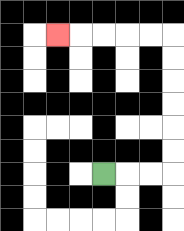{'start': '[4, 7]', 'end': '[2, 1]', 'path_directions': 'R,R,R,U,U,U,U,U,U,L,L,L,L,L', 'path_coordinates': '[[4, 7], [5, 7], [6, 7], [7, 7], [7, 6], [7, 5], [7, 4], [7, 3], [7, 2], [7, 1], [6, 1], [5, 1], [4, 1], [3, 1], [2, 1]]'}